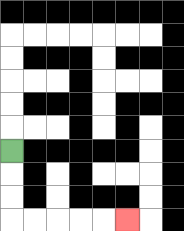{'start': '[0, 6]', 'end': '[5, 9]', 'path_directions': 'D,D,D,R,R,R,R,R', 'path_coordinates': '[[0, 6], [0, 7], [0, 8], [0, 9], [1, 9], [2, 9], [3, 9], [4, 9], [5, 9]]'}